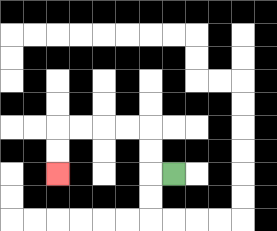{'start': '[7, 7]', 'end': '[2, 7]', 'path_directions': 'L,U,U,L,L,L,L,D,D', 'path_coordinates': '[[7, 7], [6, 7], [6, 6], [6, 5], [5, 5], [4, 5], [3, 5], [2, 5], [2, 6], [2, 7]]'}